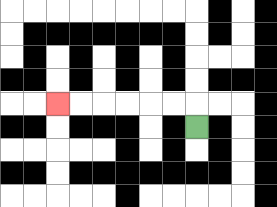{'start': '[8, 5]', 'end': '[2, 4]', 'path_directions': 'U,L,L,L,L,L,L', 'path_coordinates': '[[8, 5], [8, 4], [7, 4], [6, 4], [5, 4], [4, 4], [3, 4], [2, 4]]'}